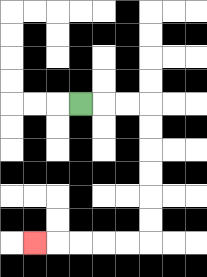{'start': '[3, 4]', 'end': '[1, 10]', 'path_directions': 'R,R,R,D,D,D,D,D,D,L,L,L,L,L', 'path_coordinates': '[[3, 4], [4, 4], [5, 4], [6, 4], [6, 5], [6, 6], [6, 7], [6, 8], [6, 9], [6, 10], [5, 10], [4, 10], [3, 10], [2, 10], [1, 10]]'}